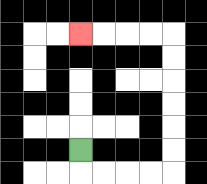{'start': '[3, 6]', 'end': '[3, 1]', 'path_directions': 'D,R,R,R,R,U,U,U,U,U,U,L,L,L,L', 'path_coordinates': '[[3, 6], [3, 7], [4, 7], [5, 7], [6, 7], [7, 7], [7, 6], [7, 5], [7, 4], [7, 3], [7, 2], [7, 1], [6, 1], [5, 1], [4, 1], [3, 1]]'}